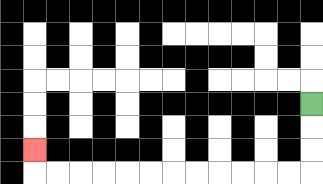{'start': '[13, 4]', 'end': '[1, 6]', 'path_directions': 'D,D,D,L,L,L,L,L,L,L,L,L,L,L,L,U', 'path_coordinates': '[[13, 4], [13, 5], [13, 6], [13, 7], [12, 7], [11, 7], [10, 7], [9, 7], [8, 7], [7, 7], [6, 7], [5, 7], [4, 7], [3, 7], [2, 7], [1, 7], [1, 6]]'}